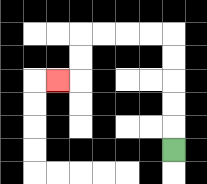{'start': '[7, 6]', 'end': '[2, 3]', 'path_directions': 'U,U,U,U,U,L,L,L,L,D,D,L', 'path_coordinates': '[[7, 6], [7, 5], [7, 4], [7, 3], [7, 2], [7, 1], [6, 1], [5, 1], [4, 1], [3, 1], [3, 2], [3, 3], [2, 3]]'}